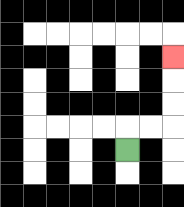{'start': '[5, 6]', 'end': '[7, 2]', 'path_directions': 'U,R,R,U,U,U', 'path_coordinates': '[[5, 6], [5, 5], [6, 5], [7, 5], [7, 4], [7, 3], [7, 2]]'}